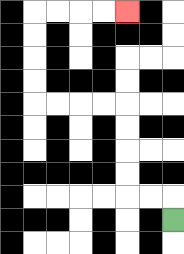{'start': '[7, 9]', 'end': '[5, 0]', 'path_directions': 'U,L,L,U,U,U,U,L,L,L,L,U,U,U,U,R,R,R,R', 'path_coordinates': '[[7, 9], [7, 8], [6, 8], [5, 8], [5, 7], [5, 6], [5, 5], [5, 4], [4, 4], [3, 4], [2, 4], [1, 4], [1, 3], [1, 2], [1, 1], [1, 0], [2, 0], [3, 0], [4, 0], [5, 0]]'}